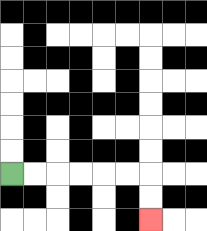{'start': '[0, 7]', 'end': '[6, 9]', 'path_directions': 'R,R,R,R,R,R,D,D', 'path_coordinates': '[[0, 7], [1, 7], [2, 7], [3, 7], [4, 7], [5, 7], [6, 7], [6, 8], [6, 9]]'}